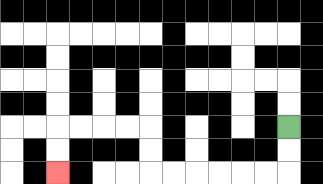{'start': '[12, 5]', 'end': '[2, 7]', 'path_directions': 'D,D,L,L,L,L,L,L,U,U,L,L,L,L,D,D', 'path_coordinates': '[[12, 5], [12, 6], [12, 7], [11, 7], [10, 7], [9, 7], [8, 7], [7, 7], [6, 7], [6, 6], [6, 5], [5, 5], [4, 5], [3, 5], [2, 5], [2, 6], [2, 7]]'}